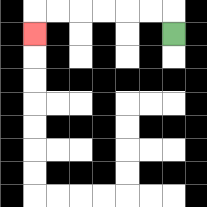{'start': '[7, 1]', 'end': '[1, 1]', 'path_directions': 'U,L,L,L,L,L,L,D', 'path_coordinates': '[[7, 1], [7, 0], [6, 0], [5, 0], [4, 0], [3, 0], [2, 0], [1, 0], [1, 1]]'}